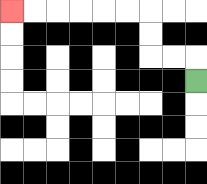{'start': '[8, 3]', 'end': '[0, 0]', 'path_directions': 'U,L,L,U,U,L,L,L,L,L,L', 'path_coordinates': '[[8, 3], [8, 2], [7, 2], [6, 2], [6, 1], [6, 0], [5, 0], [4, 0], [3, 0], [2, 0], [1, 0], [0, 0]]'}